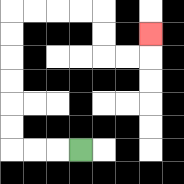{'start': '[3, 6]', 'end': '[6, 1]', 'path_directions': 'L,L,L,U,U,U,U,U,U,R,R,R,R,D,D,R,R,U', 'path_coordinates': '[[3, 6], [2, 6], [1, 6], [0, 6], [0, 5], [0, 4], [0, 3], [0, 2], [0, 1], [0, 0], [1, 0], [2, 0], [3, 0], [4, 0], [4, 1], [4, 2], [5, 2], [6, 2], [6, 1]]'}